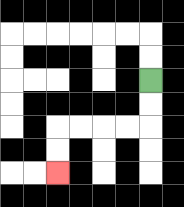{'start': '[6, 3]', 'end': '[2, 7]', 'path_directions': 'D,D,L,L,L,L,D,D', 'path_coordinates': '[[6, 3], [6, 4], [6, 5], [5, 5], [4, 5], [3, 5], [2, 5], [2, 6], [2, 7]]'}